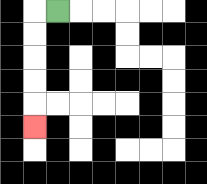{'start': '[2, 0]', 'end': '[1, 5]', 'path_directions': 'L,D,D,D,D,D', 'path_coordinates': '[[2, 0], [1, 0], [1, 1], [1, 2], [1, 3], [1, 4], [1, 5]]'}